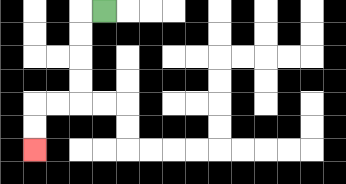{'start': '[4, 0]', 'end': '[1, 6]', 'path_directions': 'L,D,D,D,D,L,L,D,D', 'path_coordinates': '[[4, 0], [3, 0], [3, 1], [3, 2], [3, 3], [3, 4], [2, 4], [1, 4], [1, 5], [1, 6]]'}